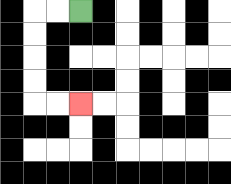{'start': '[3, 0]', 'end': '[3, 4]', 'path_directions': 'L,L,D,D,D,D,R,R', 'path_coordinates': '[[3, 0], [2, 0], [1, 0], [1, 1], [1, 2], [1, 3], [1, 4], [2, 4], [3, 4]]'}